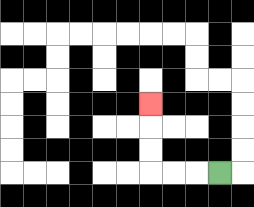{'start': '[9, 7]', 'end': '[6, 4]', 'path_directions': 'L,L,L,U,U,U', 'path_coordinates': '[[9, 7], [8, 7], [7, 7], [6, 7], [6, 6], [6, 5], [6, 4]]'}